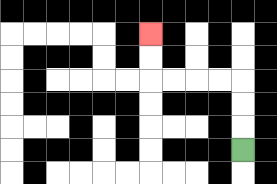{'start': '[10, 6]', 'end': '[6, 1]', 'path_directions': 'U,U,U,L,L,L,L,U,U', 'path_coordinates': '[[10, 6], [10, 5], [10, 4], [10, 3], [9, 3], [8, 3], [7, 3], [6, 3], [6, 2], [6, 1]]'}